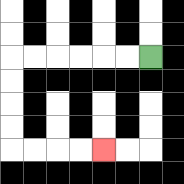{'start': '[6, 2]', 'end': '[4, 6]', 'path_directions': 'L,L,L,L,L,L,D,D,D,D,R,R,R,R', 'path_coordinates': '[[6, 2], [5, 2], [4, 2], [3, 2], [2, 2], [1, 2], [0, 2], [0, 3], [0, 4], [0, 5], [0, 6], [1, 6], [2, 6], [3, 6], [4, 6]]'}